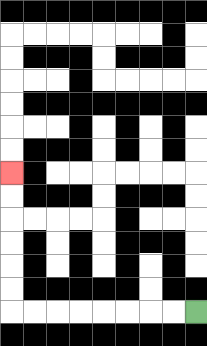{'start': '[8, 13]', 'end': '[0, 7]', 'path_directions': 'L,L,L,L,L,L,L,L,U,U,U,U,U,U', 'path_coordinates': '[[8, 13], [7, 13], [6, 13], [5, 13], [4, 13], [3, 13], [2, 13], [1, 13], [0, 13], [0, 12], [0, 11], [0, 10], [0, 9], [0, 8], [0, 7]]'}